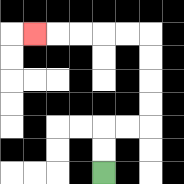{'start': '[4, 7]', 'end': '[1, 1]', 'path_directions': 'U,U,R,R,U,U,U,U,L,L,L,L,L', 'path_coordinates': '[[4, 7], [4, 6], [4, 5], [5, 5], [6, 5], [6, 4], [6, 3], [6, 2], [6, 1], [5, 1], [4, 1], [3, 1], [2, 1], [1, 1]]'}